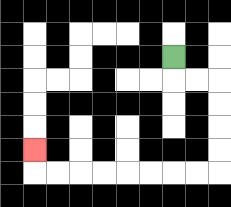{'start': '[7, 2]', 'end': '[1, 6]', 'path_directions': 'D,R,R,D,D,D,D,L,L,L,L,L,L,L,L,U', 'path_coordinates': '[[7, 2], [7, 3], [8, 3], [9, 3], [9, 4], [9, 5], [9, 6], [9, 7], [8, 7], [7, 7], [6, 7], [5, 7], [4, 7], [3, 7], [2, 7], [1, 7], [1, 6]]'}